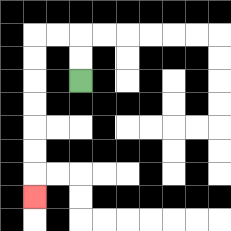{'start': '[3, 3]', 'end': '[1, 8]', 'path_directions': 'U,U,L,L,D,D,D,D,D,D,D', 'path_coordinates': '[[3, 3], [3, 2], [3, 1], [2, 1], [1, 1], [1, 2], [1, 3], [1, 4], [1, 5], [1, 6], [1, 7], [1, 8]]'}